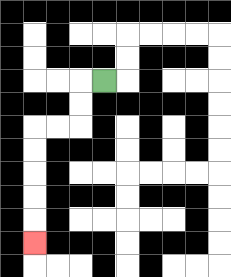{'start': '[4, 3]', 'end': '[1, 10]', 'path_directions': 'L,D,D,L,L,D,D,D,D,D', 'path_coordinates': '[[4, 3], [3, 3], [3, 4], [3, 5], [2, 5], [1, 5], [1, 6], [1, 7], [1, 8], [1, 9], [1, 10]]'}